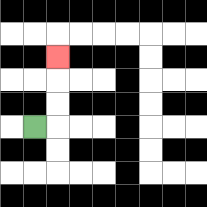{'start': '[1, 5]', 'end': '[2, 2]', 'path_directions': 'R,U,U,U', 'path_coordinates': '[[1, 5], [2, 5], [2, 4], [2, 3], [2, 2]]'}